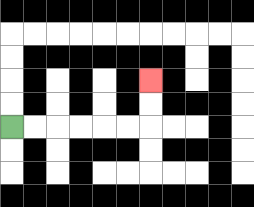{'start': '[0, 5]', 'end': '[6, 3]', 'path_directions': 'R,R,R,R,R,R,U,U', 'path_coordinates': '[[0, 5], [1, 5], [2, 5], [3, 5], [4, 5], [5, 5], [6, 5], [6, 4], [6, 3]]'}